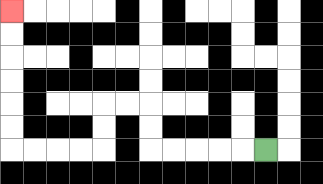{'start': '[11, 6]', 'end': '[0, 0]', 'path_directions': 'L,L,L,L,L,U,U,L,L,D,D,L,L,L,L,U,U,U,U,U,U', 'path_coordinates': '[[11, 6], [10, 6], [9, 6], [8, 6], [7, 6], [6, 6], [6, 5], [6, 4], [5, 4], [4, 4], [4, 5], [4, 6], [3, 6], [2, 6], [1, 6], [0, 6], [0, 5], [0, 4], [0, 3], [0, 2], [0, 1], [0, 0]]'}